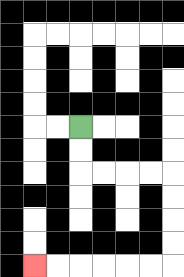{'start': '[3, 5]', 'end': '[1, 11]', 'path_directions': 'D,D,R,R,R,R,D,D,D,D,L,L,L,L,L,L', 'path_coordinates': '[[3, 5], [3, 6], [3, 7], [4, 7], [5, 7], [6, 7], [7, 7], [7, 8], [7, 9], [7, 10], [7, 11], [6, 11], [5, 11], [4, 11], [3, 11], [2, 11], [1, 11]]'}